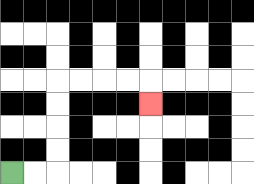{'start': '[0, 7]', 'end': '[6, 4]', 'path_directions': 'R,R,U,U,U,U,R,R,R,R,D', 'path_coordinates': '[[0, 7], [1, 7], [2, 7], [2, 6], [2, 5], [2, 4], [2, 3], [3, 3], [4, 3], [5, 3], [6, 3], [6, 4]]'}